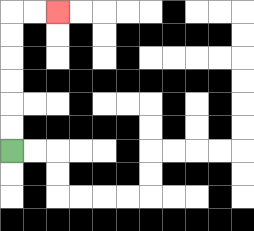{'start': '[0, 6]', 'end': '[2, 0]', 'path_directions': 'U,U,U,U,U,U,R,R', 'path_coordinates': '[[0, 6], [0, 5], [0, 4], [0, 3], [0, 2], [0, 1], [0, 0], [1, 0], [2, 0]]'}